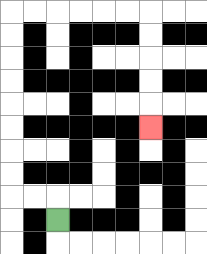{'start': '[2, 9]', 'end': '[6, 5]', 'path_directions': 'U,L,L,U,U,U,U,U,U,U,U,R,R,R,R,R,R,D,D,D,D,D', 'path_coordinates': '[[2, 9], [2, 8], [1, 8], [0, 8], [0, 7], [0, 6], [0, 5], [0, 4], [0, 3], [0, 2], [0, 1], [0, 0], [1, 0], [2, 0], [3, 0], [4, 0], [5, 0], [6, 0], [6, 1], [6, 2], [6, 3], [6, 4], [6, 5]]'}